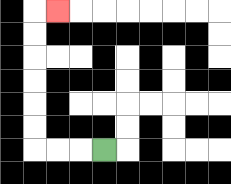{'start': '[4, 6]', 'end': '[2, 0]', 'path_directions': 'L,L,L,U,U,U,U,U,U,R', 'path_coordinates': '[[4, 6], [3, 6], [2, 6], [1, 6], [1, 5], [1, 4], [1, 3], [1, 2], [1, 1], [1, 0], [2, 0]]'}